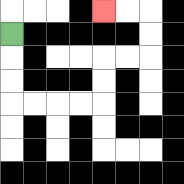{'start': '[0, 1]', 'end': '[4, 0]', 'path_directions': 'D,D,D,R,R,R,R,U,U,R,R,U,U,L,L', 'path_coordinates': '[[0, 1], [0, 2], [0, 3], [0, 4], [1, 4], [2, 4], [3, 4], [4, 4], [4, 3], [4, 2], [5, 2], [6, 2], [6, 1], [6, 0], [5, 0], [4, 0]]'}